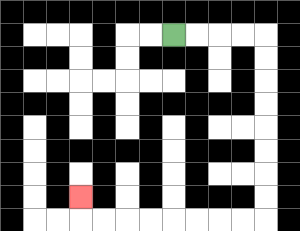{'start': '[7, 1]', 'end': '[3, 8]', 'path_directions': 'R,R,R,R,D,D,D,D,D,D,D,D,L,L,L,L,L,L,L,L,U', 'path_coordinates': '[[7, 1], [8, 1], [9, 1], [10, 1], [11, 1], [11, 2], [11, 3], [11, 4], [11, 5], [11, 6], [11, 7], [11, 8], [11, 9], [10, 9], [9, 9], [8, 9], [7, 9], [6, 9], [5, 9], [4, 9], [3, 9], [3, 8]]'}